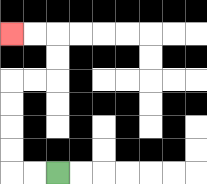{'start': '[2, 7]', 'end': '[0, 1]', 'path_directions': 'L,L,U,U,U,U,R,R,U,U,L,L', 'path_coordinates': '[[2, 7], [1, 7], [0, 7], [0, 6], [0, 5], [0, 4], [0, 3], [1, 3], [2, 3], [2, 2], [2, 1], [1, 1], [0, 1]]'}